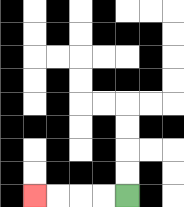{'start': '[5, 8]', 'end': '[1, 8]', 'path_directions': 'L,L,L,L', 'path_coordinates': '[[5, 8], [4, 8], [3, 8], [2, 8], [1, 8]]'}